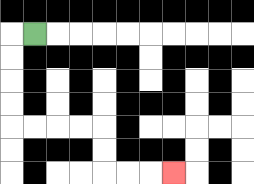{'start': '[1, 1]', 'end': '[7, 7]', 'path_directions': 'L,D,D,D,D,R,R,R,R,D,D,R,R,R', 'path_coordinates': '[[1, 1], [0, 1], [0, 2], [0, 3], [0, 4], [0, 5], [1, 5], [2, 5], [3, 5], [4, 5], [4, 6], [4, 7], [5, 7], [6, 7], [7, 7]]'}